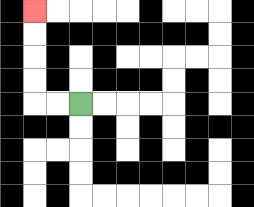{'start': '[3, 4]', 'end': '[1, 0]', 'path_directions': 'L,L,U,U,U,U', 'path_coordinates': '[[3, 4], [2, 4], [1, 4], [1, 3], [1, 2], [1, 1], [1, 0]]'}